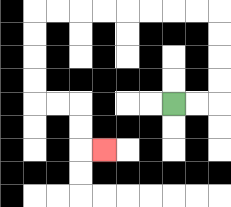{'start': '[7, 4]', 'end': '[4, 6]', 'path_directions': 'R,R,U,U,U,U,L,L,L,L,L,L,L,L,D,D,D,D,R,R,D,D,R', 'path_coordinates': '[[7, 4], [8, 4], [9, 4], [9, 3], [9, 2], [9, 1], [9, 0], [8, 0], [7, 0], [6, 0], [5, 0], [4, 0], [3, 0], [2, 0], [1, 0], [1, 1], [1, 2], [1, 3], [1, 4], [2, 4], [3, 4], [3, 5], [3, 6], [4, 6]]'}